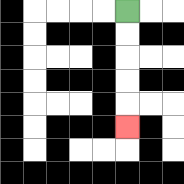{'start': '[5, 0]', 'end': '[5, 5]', 'path_directions': 'D,D,D,D,D', 'path_coordinates': '[[5, 0], [5, 1], [5, 2], [5, 3], [5, 4], [5, 5]]'}